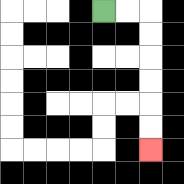{'start': '[4, 0]', 'end': '[6, 6]', 'path_directions': 'R,R,D,D,D,D,D,D', 'path_coordinates': '[[4, 0], [5, 0], [6, 0], [6, 1], [6, 2], [6, 3], [6, 4], [6, 5], [6, 6]]'}